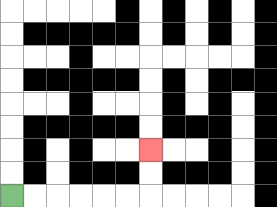{'start': '[0, 8]', 'end': '[6, 6]', 'path_directions': 'R,R,R,R,R,R,U,U', 'path_coordinates': '[[0, 8], [1, 8], [2, 8], [3, 8], [4, 8], [5, 8], [6, 8], [6, 7], [6, 6]]'}